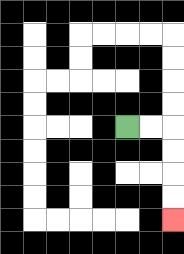{'start': '[5, 5]', 'end': '[7, 9]', 'path_directions': 'R,R,D,D,D,D', 'path_coordinates': '[[5, 5], [6, 5], [7, 5], [7, 6], [7, 7], [7, 8], [7, 9]]'}